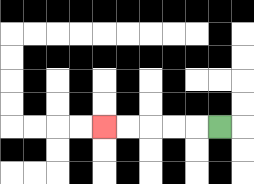{'start': '[9, 5]', 'end': '[4, 5]', 'path_directions': 'L,L,L,L,L', 'path_coordinates': '[[9, 5], [8, 5], [7, 5], [6, 5], [5, 5], [4, 5]]'}